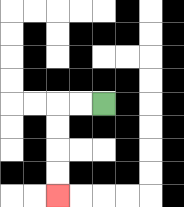{'start': '[4, 4]', 'end': '[2, 8]', 'path_directions': 'L,L,D,D,D,D', 'path_coordinates': '[[4, 4], [3, 4], [2, 4], [2, 5], [2, 6], [2, 7], [2, 8]]'}